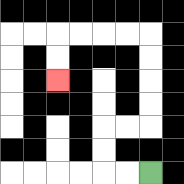{'start': '[6, 7]', 'end': '[2, 3]', 'path_directions': 'L,L,U,U,R,R,U,U,U,U,L,L,L,L,D,D', 'path_coordinates': '[[6, 7], [5, 7], [4, 7], [4, 6], [4, 5], [5, 5], [6, 5], [6, 4], [6, 3], [6, 2], [6, 1], [5, 1], [4, 1], [3, 1], [2, 1], [2, 2], [2, 3]]'}